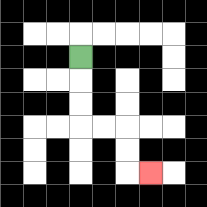{'start': '[3, 2]', 'end': '[6, 7]', 'path_directions': 'D,D,D,R,R,D,D,R', 'path_coordinates': '[[3, 2], [3, 3], [3, 4], [3, 5], [4, 5], [5, 5], [5, 6], [5, 7], [6, 7]]'}